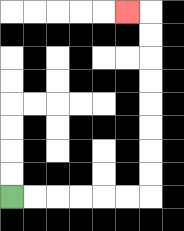{'start': '[0, 8]', 'end': '[5, 0]', 'path_directions': 'R,R,R,R,R,R,U,U,U,U,U,U,U,U,L', 'path_coordinates': '[[0, 8], [1, 8], [2, 8], [3, 8], [4, 8], [5, 8], [6, 8], [6, 7], [6, 6], [6, 5], [6, 4], [6, 3], [6, 2], [6, 1], [6, 0], [5, 0]]'}